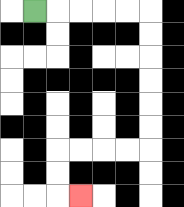{'start': '[1, 0]', 'end': '[3, 8]', 'path_directions': 'R,R,R,R,R,D,D,D,D,D,D,L,L,L,L,D,D,R', 'path_coordinates': '[[1, 0], [2, 0], [3, 0], [4, 0], [5, 0], [6, 0], [6, 1], [6, 2], [6, 3], [6, 4], [6, 5], [6, 6], [5, 6], [4, 6], [3, 6], [2, 6], [2, 7], [2, 8], [3, 8]]'}